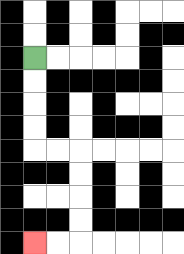{'start': '[1, 2]', 'end': '[1, 10]', 'path_directions': 'D,D,D,D,R,R,D,D,D,D,L,L', 'path_coordinates': '[[1, 2], [1, 3], [1, 4], [1, 5], [1, 6], [2, 6], [3, 6], [3, 7], [3, 8], [3, 9], [3, 10], [2, 10], [1, 10]]'}